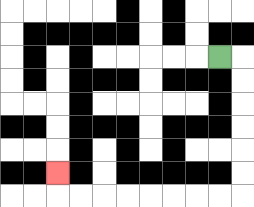{'start': '[9, 2]', 'end': '[2, 7]', 'path_directions': 'R,D,D,D,D,D,D,L,L,L,L,L,L,L,L,U', 'path_coordinates': '[[9, 2], [10, 2], [10, 3], [10, 4], [10, 5], [10, 6], [10, 7], [10, 8], [9, 8], [8, 8], [7, 8], [6, 8], [5, 8], [4, 8], [3, 8], [2, 8], [2, 7]]'}